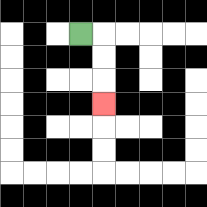{'start': '[3, 1]', 'end': '[4, 4]', 'path_directions': 'R,D,D,D', 'path_coordinates': '[[3, 1], [4, 1], [4, 2], [4, 3], [4, 4]]'}